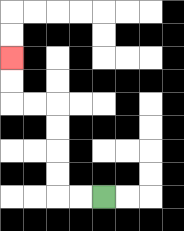{'start': '[4, 8]', 'end': '[0, 2]', 'path_directions': 'L,L,U,U,U,U,L,L,U,U', 'path_coordinates': '[[4, 8], [3, 8], [2, 8], [2, 7], [2, 6], [2, 5], [2, 4], [1, 4], [0, 4], [0, 3], [0, 2]]'}